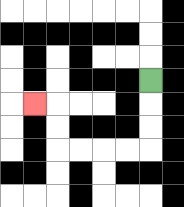{'start': '[6, 3]', 'end': '[1, 4]', 'path_directions': 'D,D,D,L,L,L,L,U,U,L', 'path_coordinates': '[[6, 3], [6, 4], [6, 5], [6, 6], [5, 6], [4, 6], [3, 6], [2, 6], [2, 5], [2, 4], [1, 4]]'}